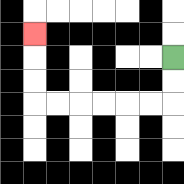{'start': '[7, 2]', 'end': '[1, 1]', 'path_directions': 'D,D,L,L,L,L,L,L,U,U,U', 'path_coordinates': '[[7, 2], [7, 3], [7, 4], [6, 4], [5, 4], [4, 4], [3, 4], [2, 4], [1, 4], [1, 3], [1, 2], [1, 1]]'}